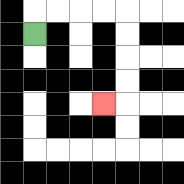{'start': '[1, 1]', 'end': '[4, 4]', 'path_directions': 'U,R,R,R,R,D,D,D,D,L', 'path_coordinates': '[[1, 1], [1, 0], [2, 0], [3, 0], [4, 0], [5, 0], [5, 1], [5, 2], [5, 3], [5, 4], [4, 4]]'}